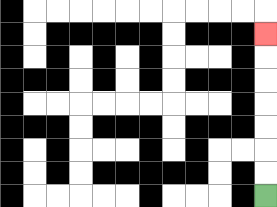{'start': '[11, 8]', 'end': '[11, 1]', 'path_directions': 'U,U,U,U,U,U,U', 'path_coordinates': '[[11, 8], [11, 7], [11, 6], [11, 5], [11, 4], [11, 3], [11, 2], [11, 1]]'}